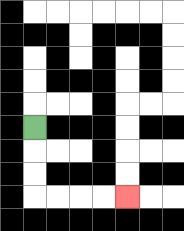{'start': '[1, 5]', 'end': '[5, 8]', 'path_directions': 'D,D,D,R,R,R,R', 'path_coordinates': '[[1, 5], [1, 6], [1, 7], [1, 8], [2, 8], [3, 8], [4, 8], [5, 8]]'}